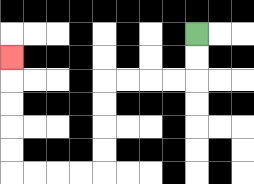{'start': '[8, 1]', 'end': '[0, 2]', 'path_directions': 'D,D,L,L,L,L,D,D,D,D,L,L,L,L,U,U,U,U,U', 'path_coordinates': '[[8, 1], [8, 2], [8, 3], [7, 3], [6, 3], [5, 3], [4, 3], [4, 4], [4, 5], [4, 6], [4, 7], [3, 7], [2, 7], [1, 7], [0, 7], [0, 6], [0, 5], [0, 4], [0, 3], [0, 2]]'}